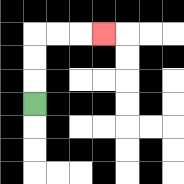{'start': '[1, 4]', 'end': '[4, 1]', 'path_directions': 'U,U,U,R,R,R', 'path_coordinates': '[[1, 4], [1, 3], [1, 2], [1, 1], [2, 1], [3, 1], [4, 1]]'}